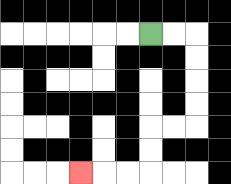{'start': '[6, 1]', 'end': '[3, 7]', 'path_directions': 'R,R,D,D,D,D,L,L,D,D,L,L,L', 'path_coordinates': '[[6, 1], [7, 1], [8, 1], [8, 2], [8, 3], [8, 4], [8, 5], [7, 5], [6, 5], [6, 6], [6, 7], [5, 7], [4, 7], [3, 7]]'}